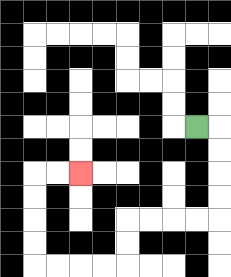{'start': '[8, 5]', 'end': '[3, 7]', 'path_directions': 'R,D,D,D,D,L,L,L,L,D,D,L,L,L,L,U,U,U,U,R,R', 'path_coordinates': '[[8, 5], [9, 5], [9, 6], [9, 7], [9, 8], [9, 9], [8, 9], [7, 9], [6, 9], [5, 9], [5, 10], [5, 11], [4, 11], [3, 11], [2, 11], [1, 11], [1, 10], [1, 9], [1, 8], [1, 7], [2, 7], [3, 7]]'}